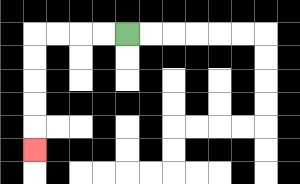{'start': '[5, 1]', 'end': '[1, 6]', 'path_directions': 'L,L,L,L,D,D,D,D,D', 'path_coordinates': '[[5, 1], [4, 1], [3, 1], [2, 1], [1, 1], [1, 2], [1, 3], [1, 4], [1, 5], [1, 6]]'}